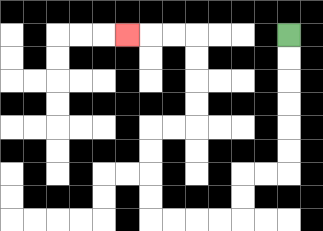{'start': '[12, 1]', 'end': '[5, 1]', 'path_directions': 'D,D,D,D,D,D,L,L,D,D,L,L,L,L,U,U,U,U,R,R,U,U,U,U,L,L,L', 'path_coordinates': '[[12, 1], [12, 2], [12, 3], [12, 4], [12, 5], [12, 6], [12, 7], [11, 7], [10, 7], [10, 8], [10, 9], [9, 9], [8, 9], [7, 9], [6, 9], [6, 8], [6, 7], [6, 6], [6, 5], [7, 5], [8, 5], [8, 4], [8, 3], [8, 2], [8, 1], [7, 1], [6, 1], [5, 1]]'}